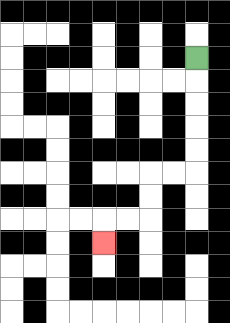{'start': '[8, 2]', 'end': '[4, 10]', 'path_directions': 'D,D,D,D,D,L,L,D,D,L,L,D', 'path_coordinates': '[[8, 2], [8, 3], [8, 4], [8, 5], [8, 6], [8, 7], [7, 7], [6, 7], [6, 8], [6, 9], [5, 9], [4, 9], [4, 10]]'}